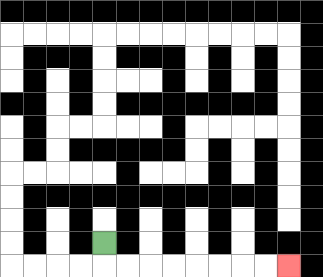{'start': '[4, 10]', 'end': '[12, 11]', 'path_directions': 'D,R,R,R,R,R,R,R,R', 'path_coordinates': '[[4, 10], [4, 11], [5, 11], [6, 11], [7, 11], [8, 11], [9, 11], [10, 11], [11, 11], [12, 11]]'}